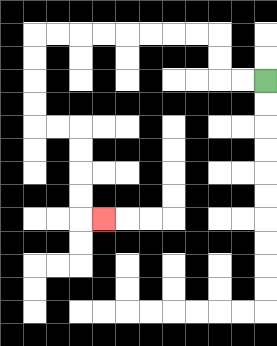{'start': '[11, 3]', 'end': '[4, 9]', 'path_directions': 'L,L,U,U,L,L,L,L,L,L,L,L,D,D,D,D,R,R,D,D,D,D,R', 'path_coordinates': '[[11, 3], [10, 3], [9, 3], [9, 2], [9, 1], [8, 1], [7, 1], [6, 1], [5, 1], [4, 1], [3, 1], [2, 1], [1, 1], [1, 2], [1, 3], [1, 4], [1, 5], [2, 5], [3, 5], [3, 6], [3, 7], [3, 8], [3, 9], [4, 9]]'}